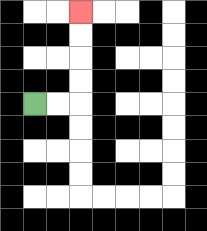{'start': '[1, 4]', 'end': '[3, 0]', 'path_directions': 'R,R,U,U,U,U', 'path_coordinates': '[[1, 4], [2, 4], [3, 4], [3, 3], [3, 2], [3, 1], [3, 0]]'}